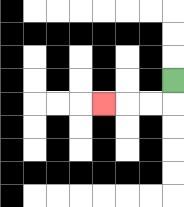{'start': '[7, 3]', 'end': '[4, 4]', 'path_directions': 'D,L,L,L', 'path_coordinates': '[[7, 3], [7, 4], [6, 4], [5, 4], [4, 4]]'}